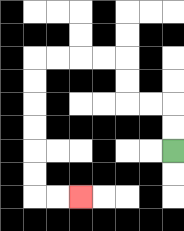{'start': '[7, 6]', 'end': '[3, 8]', 'path_directions': 'U,U,L,L,U,U,L,L,L,L,D,D,D,D,D,D,R,R', 'path_coordinates': '[[7, 6], [7, 5], [7, 4], [6, 4], [5, 4], [5, 3], [5, 2], [4, 2], [3, 2], [2, 2], [1, 2], [1, 3], [1, 4], [1, 5], [1, 6], [1, 7], [1, 8], [2, 8], [3, 8]]'}